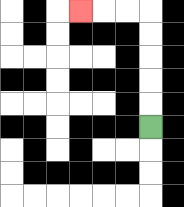{'start': '[6, 5]', 'end': '[3, 0]', 'path_directions': 'U,U,U,U,U,L,L,L', 'path_coordinates': '[[6, 5], [6, 4], [6, 3], [6, 2], [6, 1], [6, 0], [5, 0], [4, 0], [3, 0]]'}